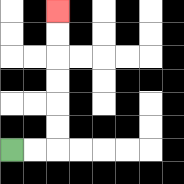{'start': '[0, 6]', 'end': '[2, 0]', 'path_directions': 'R,R,U,U,U,U,U,U', 'path_coordinates': '[[0, 6], [1, 6], [2, 6], [2, 5], [2, 4], [2, 3], [2, 2], [2, 1], [2, 0]]'}